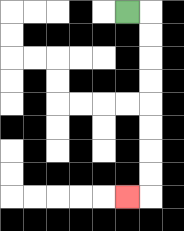{'start': '[5, 0]', 'end': '[5, 8]', 'path_directions': 'R,D,D,D,D,D,D,D,D,L', 'path_coordinates': '[[5, 0], [6, 0], [6, 1], [6, 2], [6, 3], [6, 4], [6, 5], [6, 6], [6, 7], [6, 8], [5, 8]]'}